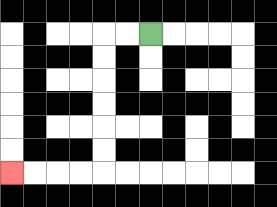{'start': '[6, 1]', 'end': '[0, 7]', 'path_directions': 'L,L,D,D,D,D,D,D,L,L,L,L', 'path_coordinates': '[[6, 1], [5, 1], [4, 1], [4, 2], [4, 3], [4, 4], [4, 5], [4, 6], [4, 7], [3, 7], [2, 7], [1, 7], [0, 7]]'}